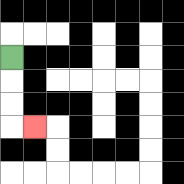{'start': '[0, 2]', 'end': '[1, 5]', 'path_directions': 'D,D,D,R', 'path_coordinates': '[[0, 2], [0, 3], [0, 4], [0, 5], [1, 5]]'}